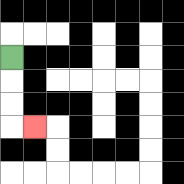{'start': '[0, 2]', 'end': '[1, 5]', 'path_directions': 'D,D,D,R', 'path_coordinates': '[[0, 2], [0, 3], [0, 4], [0, 5], [1, 5]]'}